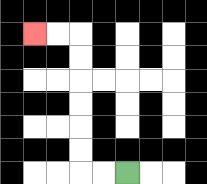{'start': '[5, 7]', 'end': '[1, 1]', 'path_directions': 'L,L,U,U,U,U,U,U,L,L', 'path_coordinates': '[[5, 7], [4, 7], [3, 7], [3, 6], [3, 5], [3, 4], [3, 3], [3, 2], [3, 1], [2, 1], [1, 1]]'}